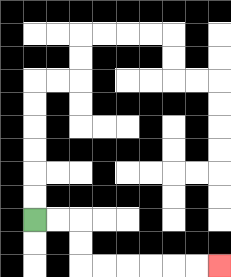{'start': '[1, 9]', 'end': '[9, 11]', 'path_directions': 'R,R,D,D,R,R,R,R,R,R', 'path_coordinates': '[[1, 9], [2, 9], [3, 9], [3, 10], [3, 11], [4, 11], [5, 11], [6, 11], [7, 11], [8, 11], [9, 11]]'}